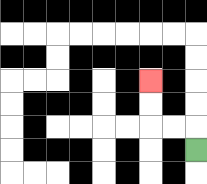{'start': '[8, 6]', 'end': '[6, 3]', 'path_directions': 'U,L,L,U,U', 'path_coordinates': '[[8, 6], [8, 5], [7, 5], [6, 5], [6, 4], [6, 3]]'}